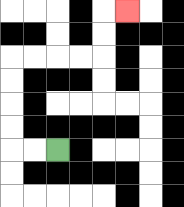{'start': '[2, 6]', 'end': '[5, 0]', 'path_directions': 'L,L,U,U,U,U,R,R,R,R,U,U,R', 'path_coordinates': '[[2, 6], [1, 6], [0, 6], [0, 5], [0, 4], [0, 3], [0, 2], [1, 2], [2, 2], [3, 2], [4, 2], [4, 1], [4, 0], [5, 0]]'}